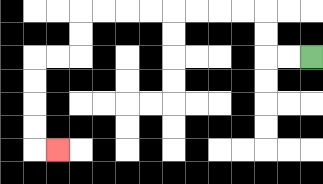{'start': '[13, 2]', 'end': '[2, 6]', 'path_directions': 'L,L,U,U,L,L,L,L,L,L,L,L,D,D,L,L,D,D,D,D,R', 'path_coordinates': '[[13, 2], [12, 2], [11, 2], [11, 1], [11, 0], [10, 0], [9, 0], [8, 0], [7, 0], [6, 0], [5, 0], [4, 0], [3, 0], [3, 1], [3, 2], [2, 2], [1, 2], [1, 3], [1, 4], [1, 5], [1, 6], [2, 6]]'}